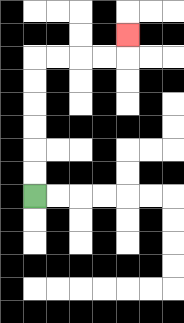{'start': '[1, 8]', 'end': '[5, 1]', 'path_directions': 'U,U,U,U,U,U,R,R,R,R,U', 'path_coordinates': '[[1, 8], [1, 7], [1, 6], [1, 5], [1, 4], [1, 3], [1, 2], [2, 2], [3, 2], [4, 2], [5, 2], [5, 1]]'}